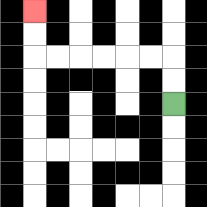{'start': '[7, 4]', 'end': '[1, 0]', 'path_directions': 'U,U,L,L,L,L,L,L,U,U', 'path_coordinates': '[[7, 4], [7, 3], [7, 2], [6, 2], [5, 2], [4, 2], [3, 2], [2, 2], [1, 2], [1, 1], [1, 0]]'}